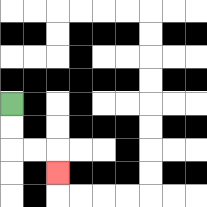{'start': '[0, 4]', 'end': '[2, 7]', 'path_directions': 'D,D,R,R,D', 'path_coordinates': '[[0, 4], [0, 5], [0, 6], [1, 6], [2, 6], [2, 7]]'}